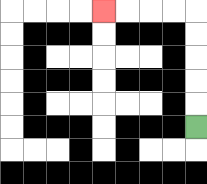{'start': '[8, 5]', 'end': '[4, 0]', 'path_directions': 'U,U,U,U,U,L,L,L,L', 'path_coordinates': '[[8, 5], [8, 4], [8, 3], [8, 2], [8, 1], [8, 0], [7, 0], [6, 0], [5, 0], [4, 0]]'}